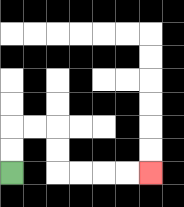{'start': '[0, 7]', 'end': '[6, 7]', 'path_directions': 'U,U,R,R,D,D,R,R,R,R', 'path_coordinates': '[[0, 7], [0, 6], [0, 5], [1, 5], [2, 5], [2, 6], [2, 7], [3, 7], [4, 7], [5, 7], [6, 7]]'}